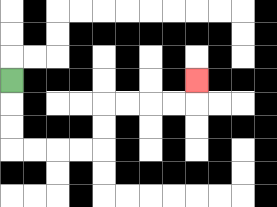{'start': '[0, 3]', 'end': '[8, 3]', 'path_directions': 'D,D,D,R,R,R,R,U,U,R,R,R,R,U', 'path_coordinates': '[[0, 3], [0, 4], [0, 5], [0, 6], [1, 6], [2, 6], [3, 6], [4, 6], [4, 5], [4, 4], [5, 4], [6, 4], [7, 4], [8, 4], [8, 3]]'}